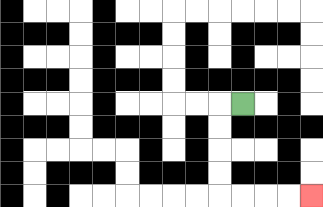{'start': '[10, 4]', 'end': '[13, 8]', 'path_directions': 'L,D,D,D,D,R,R,R,R', 'path_coordinates': '[[10, 4], [9, 4], [9, 5], [9, 6], [9, 7], [9, 8], [10, 8], [11, 8], [12, 8], [13, 8]]'}